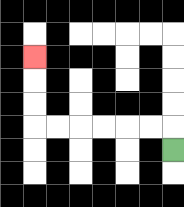{'start': '[7, 6]', 'end': '[1, 2]', 'path_directions': 'U,L,L,L,L,L,L,U,U,U', 'path_coordinates': '[[7, 6], [7, 5], [6, 5], [5, 5], [4, 5], [3, 5], [2, 5], [1, 5], [1, 4], [1, 3], [1, 2]]'}